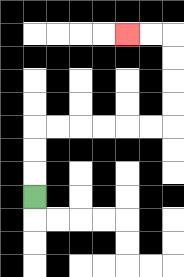{'start': '[1, 8]', 'end': '[5, 1]', 'path_directions': 'U,U,U,R,R,R,R,R,R,U,U,U,U,L,L', 'path_coordinates': '[[1, 8], [1, 7], [1, 6], [1, 5], [2, 5], [3, 5], [4, 5], [5, 5], [6, 5], [7, 5], [7, 4], [7, 3], [7, 2], [7, 1], [6, 1], [5, 1]]'}